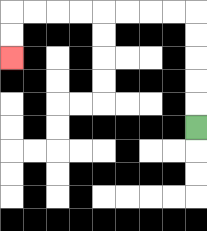{'start': '[8, 5]', 'end': '[0, 2]', 'path_directions': 'U,U,U,U,U,L,L,L,L,L,L,L,L,D,D', 'path_coordinates': '[[8, 5], [8, 4], [8, 3], [8, 2], [8, 1], [8, 0], [7, 0], [6, 0], [5, 0], [4, 0], [3, 0], [2, 0], [1, 0], [0, 0], [0, 1], [0, 2]]'}